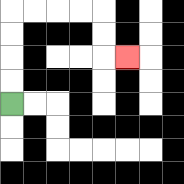{'start': '[0, 4]', 'end': '[5, 2]', 'path_directions': 'U,U,U,U,R,R,R,R,D,D,R', 'path_coordinates': '[[0, 4], [0, 3], [0, 2], [0, 1], [0, 0], [1, 0], [2, 0], [3, 0], [4, 0], [4, 1], [4, 2], [5, 2]]'}